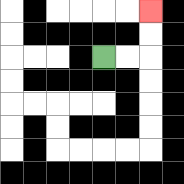{'start': '[4, 2]', 'end': '[6, 0]', 'path_directions': 'R,R,U,U', 'path_coordinates': '[[4, 2], [5, 2], [6, 2], [6, 1], [6, 0]]'}